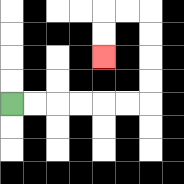{'start': '[0, 4]', 'end': '[4, 2]', 'path_directions': 'R,R,R,R,R,R,U,U,U,U,L,L,D,D', 'path_coordinates': '[[0, 4], [1, 4], [2, 4], [3, 4], [4, 4], [5, 4], [6, 4], [6, 3], [6, 2], [6, 1], [6, 0], [5, 0], [4, 0], [4, 1], [4, 2]]'}